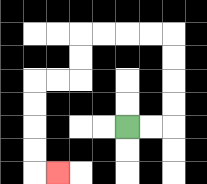{'start': '[5, 5]', 'end': '[2, 7]', 'path_directions': 'R,R,U,U,U,U,L,L,L,L,D,D,L,L,D,D,D,D,R', 'path_coordinates': '[[5, 5], [6, 5], [7, 5], [7, 4], [7, 3], [7, 2], [7, 1], [6, 1], [5, 1], [4, 1], [3, 1], [3, 2], [3, 3], [2, 3], [1, 3], [1, 4], [1, 5], [1, 6], [1, 7], [2, 7]]'}